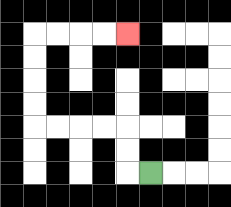{'start': '[6, 7]', 'end': '[5, 1]', 'path_directions': 'L,U,U,L,L,L,L,U,U,U,U,R,R,R,R', 'path_coordinates': '[[6, 7], [5, 7], [5, 6], [5, 5], [4, 5], [3, 5], [2, 5], [1, 5], [1, 4], [1, 3], [1, 2], [1, 1], [2, 1], [3, 1], [4, 1], [5, 1]]'}